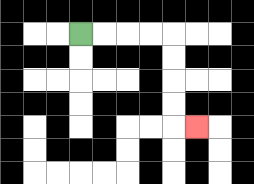{'start': '[3, 1]', 'end': '[8, 5]', 'path_directions': 'R,R,R,R,D,D,D,D,R', 'path_coordinates': '[[3, 1], [4, 1], [5, 1], [6, 1], [7, 1], [7, 2], [7, 3], [7, 4], [7, 5], [8, 5]]'}